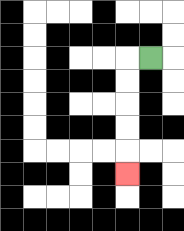{'start': '[6, 2]', 'end': '[5, 7]', 'path_directions': 'L,D,D,D,D,D', 'path_coordinates': '[[6, 2], [5, 2], [5, 3], [5, 4], [5, 5], [5, 6], [5, 7]]'}